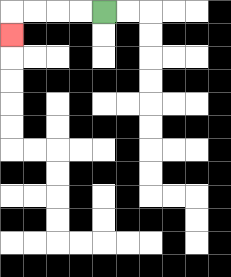{'start': '[4, 0]', 'end': '[0, 1]', 'path_directions': 'L,L,L,L,D', 'path_coordinates': '[[4, 0], [3, 0], [2, 0], [1, 0], [0, 0], [0, 1]]'}